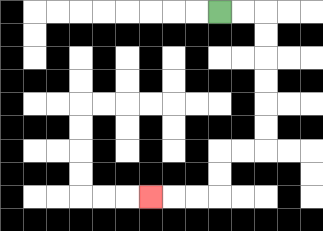{'start': '[9, 0]', 'end': '[6, 8]', 'path_directions': 'R,R,D,D,D,D,D,D,L,L,D,D,L,L,L', 'path_coordinates': '[[9, 0], [10, 0], [11, 0], [11, 1], [11, 2], [11, 3], [11, 4], [11, 5], [11, 6], [10, 6], [9, 6], [9, 7], [9, 8], [8, 8], [7, 8], [6, 8]]'}